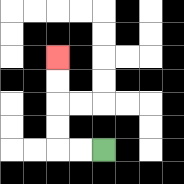{'start': '[4, 6]', 'end': '[2, 2]', 'path_directions': 'L,L,U,U,U,U', 'path_coordinates': '[[4, 6], [3, 6], [2, 6], [2, 5], [2, 4], [2, 3], [2, 2]]'}